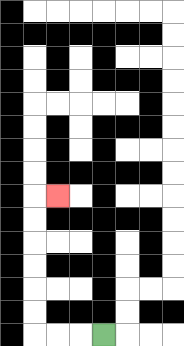{'start': '[4, 14]', 'end': '[2, 8]', 'path_directions': 'L,L,L,U,U,U,U,U,U,R', 'path_coordinates': '[[4, 14], [3, 14], [2, 14], [1, 14], [1, 13], [1, 12], [1, 11], [1, 10], [1, 9], [1, 8], [2, 8]]'}